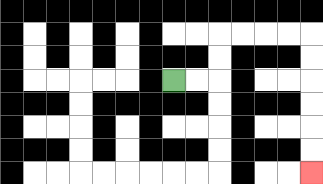{'start': '[7, 3]', 'end': '[13, 7]', 'path_directions': 'R,R,U,U,R,R,R,R,D,D,D,D,D,D', 'path_coordinates': '[[7, 3], [8, 3], [9, 3], [9, 2], [9, 1], [10, 1], [11, 1], [12, 1], [13, 1], [13, 2], [13, 3], [13, 4], [13, 5], [13, 6], [13, 7]]'}